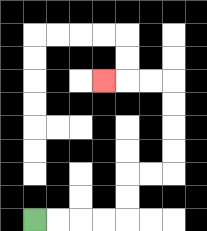{'start': '[1, 9]', 'end': '[4, 3]', 'path_directions': 'R,R,R,R,U,U,R,R,U,U,U,U,L,L,L', 'path_coordinates': '[[1, 9], [2, 9], [3, 9], [4, 9], [5, 9], [5, 8], [5, 7], [6, 7], [7, 7], [7, 6], [7, 5], [7, 4], [7, 3], [6, 3], [5, 3], [4, 3]]'}